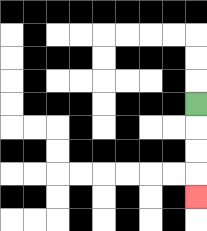{'start': '[8, 4]', 'end': '[8, 8]', 'path_directions': 'D,D,D,D', 'path_coordinates': '[[8, 4], [8, 5], [8, 6], [8, 7], [8, 8]]'}